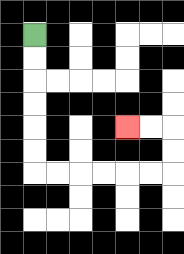{'start': '[1, 1]', 'end': '[5, 5]', 'path_directions': 'D,D,D,D,D,D,R,R,R,R,R,R,U,U,L,L', 'path_coordinates': '[[1, 1], [1, 2], [1, 3], [1, 4], [1, 5], [1, 6], [1, 7], [2, 7], [3, 7], [4, 7], [5, 7], [6, 7], [7, 7], [7, 6], [7, 5], [6, 5], [5, 5]]'}